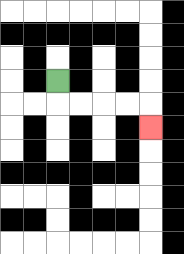{'start': '[2, 3]', 'end': '[6, 5]', 'path_directions': 'D,R,R,R,R,D', 'path_coordinates': '[[2, 3], [2, 4], [3, 4], [4, 4], [5, 4], [6, 4], [6, 5]]'}